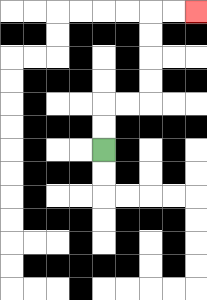{'start': '[4, 6]', 'end': '[8, 0]', 'path_directions': 'U,U,R,R,U,U,U,U,R,R', 'path_coordinates': '[[4, 6], [4, 5], [4, 4], [5, 4], [6, 4], [6, 3], [6, 2], [6, 1], [6, 0], [7, 0], [8, 0]]'}